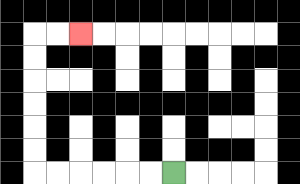{'start': '[7, 7]', 'end': '[3, 1]', 'path_directions': 'L,L,L,L,L,L,U,U,U,U,U,U,R,R', 'path_coordinates': '[[7, 7], [6, 7], [5, 7], [4, 7], [3, 7], [2, 7], [1, 7], [1, 6], [1, 5], [1, 4], [1, 3], [1, 2], [1, 1], [2, 1], [3, 1]]'}